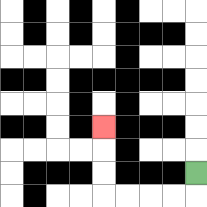{'start': '[8, 7]', 'end': '[4, 5]', 'path_directions': 'D,L,L,L,L,U,U,U', 'path_coordinates': '[[8, 7], [8, 8], [7, 8], [6, 8], [5, 8], [4, 8], [4, 7], [4, 6], [4, 5]]'}